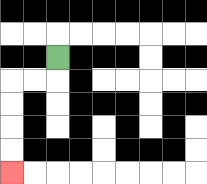{'start': '[2, 2]', 'end': '[0, 7]', 'path_directions': 'D,L,L,D,D,D,D', 'path_coordinates': '[[2, 2], [2, 3], [1, 3], [0, 3], [0, 4], [0, 5], [0, 6], [0, 7]]'}